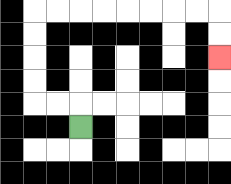{'start': '[3, 5]', 'end': '[9, 2]', 'path_directions': 'U,L,L,U,U,U,U,R,R,R,R,R,R,R,R,D,D', 'path_coordinates': '[[3, 5], [3, 4], [2, 4], [1, 4], [1, 3], [1, 2], [1, 1], [1, 0], [2, 0], [3, 0], [4, 0], [5, 0], [6, 0], [7, 0], [8, 0], [9, 0], [9, 1], [9, 2]]'}